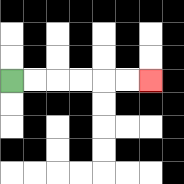{'start': '[0, 3]', 'end': '[6, 3]', 'path_directions': 'R,R,R,R,R,R', 'path_coordinates': '[[0, 3], [1, 3], [2, 3], [3, 3], [4, 3], [5, 3], [6, 3]]'}